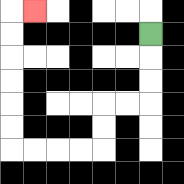{'start': '[6, 1]', 'end': '[1, 0]', 'path_directions': 'D,D,D,L,L,D,D,L,L,L,L,U,U,U,U,U,U,R', 'path_coordinates': '[[6, 1], [6, 2], [6, 3], [6, 4], [5, 4], [4, 4], [4, 5], [4, 6], [3, 6], [2, 6], [1, 6], [0, 6], [0, 5], [0, 4], [0, 3], [0, 2], [0, 1], [0, 0], [1, 0]]'}